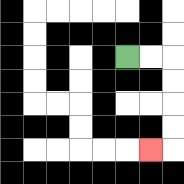{'start': '[5, 2]', 'end': '[6, 6]', 'path_directions': 'R,R,D,D,D,D,L', 'path_coordinates': '[[5, 2], [6, 2], [7, 2], [7, 3], [7, 4], [7, 5], [7, 6], [6, 6]]'}